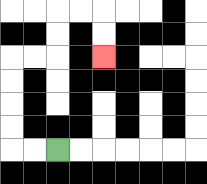{'start': '[2, 6]', 'end': '[4, 2]', 'path_directions': 'L,L,U,U,U,U,R,R,U,U,R,R,D,D', 'path_coordinates': '[[2, 6], [1, 6], [0, 6], [0, 5], [0, 4], [0, 3], [0, 2], [1, 2], [2, 2], [2, 1], [2, 0], [3, 0], [4, 0], [4, 1], [4, 2]]'}